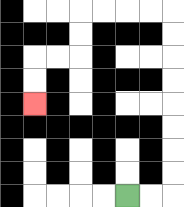{'start': '[5, 8]', 'end': '[1, 4]', 'path_directions': 'R,R,U,U,U,U,U,U,U,U,L,L,L,L,D,D,L,L,D,D', 'path_coordinates': '[[5, 8], [6, 8], [7, 8], [7, 7], [7, 6], [7, 5], [7, 4], [7, 3], [7, 2], [7, 1], [7, 0], [6, 0], [5, 0], [4, 0], [3, 0], [3, 1], [3, 2], [2, 2], [1, 2], [1, 3], [1, 4]]'}